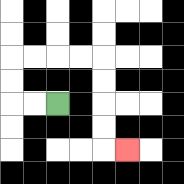{'start': '[2, 4]', 'end': '[5, 6]', 'path_directions': 'L,L,U,U,R,R,R,R,D,D,D,D,R', 'path_coordinates': '[[2, 4], [1, 4], [0, 4], [0, 3], [0, 2], [1, 2], [2, 2], [3, 2], [4, 2], [4, 3], [4, 4], [4, 5], [4, 6], [5, 6]]'}